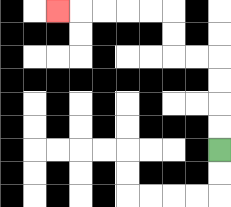{'start': '[9, 6]', 'end': '[2, 0]', 'path_directions': 'U,U,U,U,L,L,U,U,L,L,L,L,L', 'path_coordinates': '[[9, 6], [9, 5], [9, 4], [9, 3], [9, 2], [8, 2], [7, 2], [7, 1], [7, 0], [6, 0], [5, 0], [4, 0], [3, 0], [2, 0]]'}